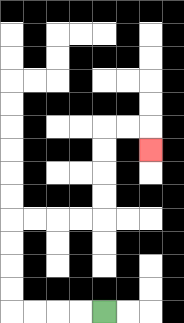{'start': '[4, 13]', 'end': '[6, 6]', 'path_directions': 'L,L,L,L,U,U,U,U,R,R,R,R,U,U,U,U,R,R,D', 'path_coordinates': '[[4, 13], [3, 13], [2, 13], [1, 13], [0, 13], [0, 12], [0, 11], [0, 10], [0, 9], [1, 9], [2, 9], [3, 9], [4, 9], [4, 8], [4, 7], [4, 6], [4, 5], [5, 5], [6, 5], [6, 6]]'}